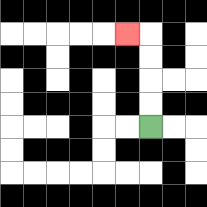{'start': '[6, 5]', 'end': '[5, 1]', 'path_directions': 'U,U,U,U,L', 'path_coordinates': '[[6, 5], [6, 4], [6, 3], [6, 2], [6, 1], [5, 1]]'}